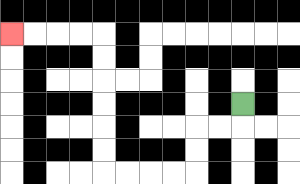{'start': '[10, 4]', 'end': '[0, 1]', 'path_directions': 'D,L,L,D,D,L,L,L,L,U,U,U,U,U,U,L,L,L,L', 'path_coordinates': '[[10, 4], [10, 5], [9, 5], [8, 5], [8, 6], [8, 7], [7, 7], [6, 7], [5, 7], [4, 7], [4, 6], [4, 5], [4, 4], [4, 3], [4, 2], [4, 1], [3, 1], [2, 1], [1, 1], [0, 1]]'}